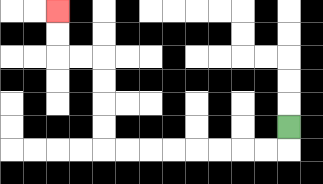{'start': '[12, 5]', 'end': '[2, 0]', 'path_directions': 'D,L,L,L,L,L,L,L,L,U,U,U,U,L,L,U,U', 'path_coordinates': '[[12, 5], [12, 6], [11, 6], [10, 6], [9, 6], [8, 6], [7, 6], [6, 6], [5, 6], [4, 6], [4, 5], [4, 4], [4, 3], [4, 2], [3, 2], [2, 2], [2, 1], [2, 0]]'}